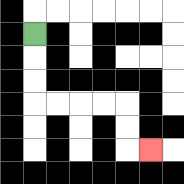{'start': '[1, 1]', 'end': '[6, 6]', 'path_directions': 'D,D,D,R,R,R,R,D,D,R', 'path_coordinates': '[[1, 1], [1, 2], [1, 3], [1, 4], [2, 4], [3, 4], [4, 4], [5, 4], [5, 5], [5, 6], [6, 6]]'}